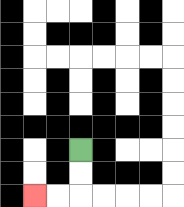{'start': '[3, 6]', 'end': '[1, 8]', 'path_directions': 'D,D,L,L', 'path_coordinates': '[[3, 6], [3, 7], [3, 8], [2, 8], [1, 8]]'}